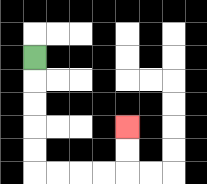{'start': '[1, 2]', 'end': '[5, 5]', 'path_directions': 'D,D,D,D,D,R,R,R,R,U,U', 'path_coordinates': '[[1, 2], [1, 3], [1, 4], [1, 5], [1, 6], [1, 7], [2, 7], [3, 7], [4, 7], [5, 7], [5, 6], [5, 5]]'}